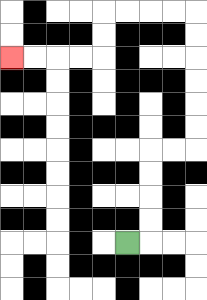{'start': '[5, 10]', 'end': '[0, 2]', 'path_directions': 'R,U,U,U,U,R,R,U,U,U,U,U,U,L,L,L,L,D,D,L,L,L,L', 'path_coordinates': '[[5, 10], [6, 10], [6, 9], [6, 8], [6, 7], [6, 6], [7, 6], [8, 6], [8, 5], [8, 4], [8, 3], [8, 2], [8, 1], [8, 0], [7, 0], [6, 0], [5, 0], [4, 0], [4, 1], [4, 2], [3, 2], [2, 2], [1, 2], [0, 2]]'}